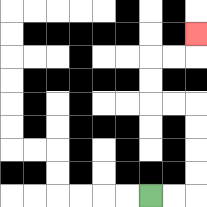{'start': '[6, 8]', 'end': '[8, 1]', 'path_directions': 'R,R,U,U,U,U,L,L,U,U,R,R,U', 'path_coordinates': '[[6, 8], [7, 8], [8, 8], [8, 7], [8, 6], [8, 5], [8, 4], [7, 4], [6, 4], [6, 3], [6, 2], [7, 2], [8, 2], [8, 1]]'}